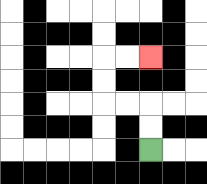{'start': '[6, 6]', 'end': '[6, 2]', 'path_directions': 'U,U,L,L,U,U,R,R', 'path_coordinates': '[[6, 6], [6, 5], [6, 4], [5, 4], [4, 4], [4, 3], [4, 2], [5, 2], [6, 2]]'}